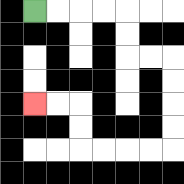{'start': '[1, 0]', 'end': '[1, 4]', 'path_directions': 'R,R,R,R,D,D,R,R,D,D,D,D,L,L,L,L,U,U,L,L', 'path_coordinates': '[[1, 0], [2, 0], [3, 0], [4, 0], [5, 0], [5, 1], [5, 2], [6, 2], [7, 2], [7, 3], [7, 4], [7, 5], [7, 6], [6, 6], [5, 6], [4, 6], [3, 6], [3, 5], [3, 4], [2, 4], [1, 4]]'}